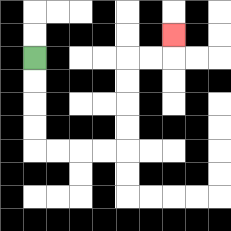{'start': '[1, 2]', 'end': '[7, 1]', 'path_directions': 'D,D,D,D,R,R,R,R,U,U,U,U,R,R,U', 'path_coordinates': '[[1, 2], [1, 3], [1, 4], [1, 5], [1, 6], [2, 6], [3, 6], [4, 6], [5, 6], [5, 5], [5, 4], [5, 3], [5, 2], [6, 2], [7, 2], [7, 1]]'}